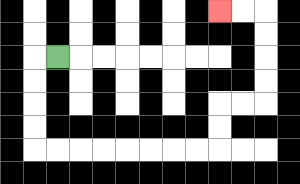{'start': '[2, 2]', 'end': '[9, 0]', 'path_directions': 'L,D,D,D,D,R,R,R,R,R,R,R,R,U,U,R,R,U,U,U,U,L,L', 'path_coordinates': '[[2, 2], [1, 2], [1, 3], [1, 4], [1, 5], [1, 6], [2, 6], [3, 6], [4, 6], [5, 6], [6, 6], [7, 6], [8, 6], [9, 6], [9, 5], [9, 4], [10, 4], [11, 4], [11, 3], [11, 2], [11, 1], [11, 0], [10, 0], [9, 0]]'}